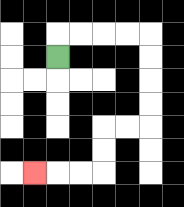{'start': '[2, 2]', 'end': '[1, 7]', 'path_directions': 'U,R,R,R,R,D,D,D,D,L,L,D,D,L,L,L', 'path_coordinates': '[[2, 2], [2, 1], [3, 1], [4, 1], [5, 1], [6, 1], [6, 2], [6, 3], [6, 4], [6, 5], [5, 5], [4, 5], [4, 6], [4, 7], [3, 7], [2, 7], [1, 7]]'}